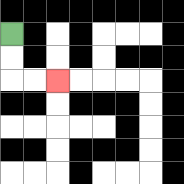{'start': '[0, 1]', 'end': '[2, 3]', 'path_directions': 'D,D,R,R', 'path_coordinates': '[[0, 1], [0, 2], [0, 3], [1, 3], [2, 3]]'}